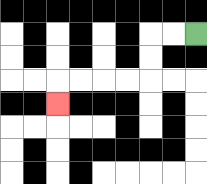{'start': '[8, 1]', 'end': '[2, 4]', 'path_directions': 'L,L,D,D,L,L,L,L,D', 'path_coordinates': '[[8, 1], [7, 1], [6, 1], [6, 2], [6, 3], [5, 3], [4, 3], [3, 3], [2, 3], [2, 4]]'}